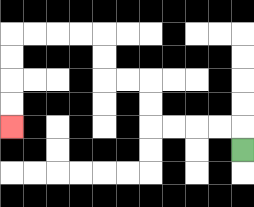{'start': '[10, 6]', 'end': '[0, 5]', 'path_directions': 'U,L,L,L,L,U,U,L,L,U,U,L,L,L,L,D,D,D,D', 'path_coordinates': '[[10, 6], [10, 5], [9, 5], [8, 5], [7, 5], [6, 5], [6, 4], [6, 3], [5, 3], [4, 3], [4, 2], [4, 1], [3, 1], [2, 1], [1, 1], [0, 1], [0, 2], [0, 3], [0, 4], [0, 5]]'}